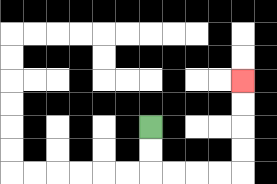{'start': '[6, 5]', 'end': '[10, 3]', 'path_directions': 'D,D,R,R,R,R,U,U,U,U', 'path_coordinates': '[[6, 5], [6, 6], [6, 7], [7, 7], [8, 7], [9, 7], [10, 7], [10, 6], [10, 5], [10, 4], [10, 3]]'}